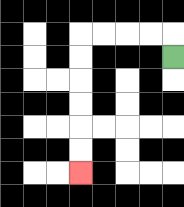{'start': '[7, 2]', 'end': '[3, 7]', 'path_directions': 'U,L,L,L,L,D,D,D,D,D,D', 'path_coordinates': '[[7, 2], [7, 1], [6, 1], [5, 1], [4, 1], [3, 1], [3, 2], [3, 3], [3, 4], [3, 5], [3, 6], [3, 7]]'}